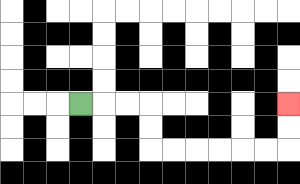{'start': '[3, 4]', 'end': '[12, 4]', 'path_directions': 'R,R,R,D,D,R,R,R,R,R,R,U,U', 'path_coordinates': '[[3, 4], [4, 4], [5, 4], [6, 4], [6, 5], [6, 6], [7, 6], [8, 6], [9, 6], [10, 6], [11, 6], [12, 6], [12, 5], [12, 4]]'}